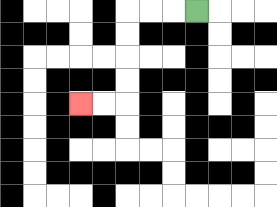{'start': '[8, 0]', 'end': '[3, 4]', 'path_directions': 'L,L,L,D,D,D,D,L,L', 'path_coordinates': '[[8, 0], [7, 0], [6, 0], [5, 0], [5, 1], [5, 2], [5, 3], [5, 4], [4, 4], [3, 4]]'}